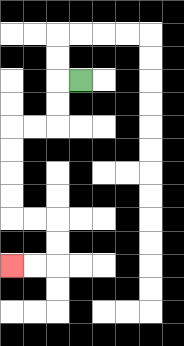{'start': '[3, 3]', 'end': '[0, 11]', 'path_directions': 'L,D,D,L,L,D,D,D,D,R,R,D,D,L,L', 'path_coordinates': '[[3, 3], [2, 3], [2, 4], [2, 5], [1, 5], [0, 5], [0, 6], [0, 7], [0, 8], [0, 9], [1, 9], [2, 9], [2, 10], [2, 11], [1, 11], [0, 11]]'}